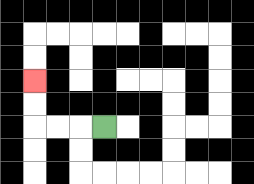{'start': '[4, 5]', 'end': '[1, 3]', 'path_directions': 'L,L,L,U,U', 'path_coordinates': '[[4, 5], [3, 5], [2, 5], [1, 5], [1, 4], [1, 3]]'}